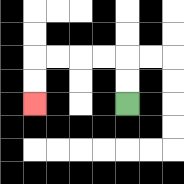{'start': '[5, 4]', 'end': '[1, 4]', 'path_directions': 'U,U,L,L,L,L,D,D', 'path_coordinates': '[[5, 4], [5, 3], [5, 2], [4, 2], [3, 2], [2, 2], [1, 2], [1, 3], [1, 4]]'}